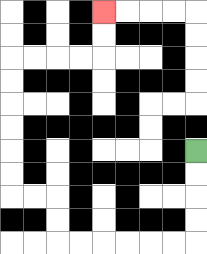{'start': '[8, 6]', 'end': '[4, 0]', 'path_directions': 'D,D,D,D,L,L,L,L,L,L,U,U,L,L,U,U,U,U,U,U,R,R,R,R,U,U', 'path_coordinates': '[[8, 6], [8, 7], [8, 8], [8, 9], [8, 10], [7, 10], [6, 10], [5, 10], [4, 10], [3, 10], [2, 10], [2, 9], [2, 8], [1, 8], [0, 8], [0, 7], [0, 6], [0, 5], [0, 4], [0, 3], [0, 2], [1, 2], [2, 2], [3, 2], [4, 2], [4, 1], [4, 0]]'}